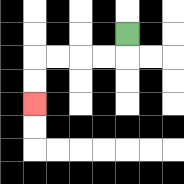{'start': '[5, 1]', 'end': '[1, 4]', 'path_directions': 'D,L,L,L,L,D,D', 'path_coordinates': '[[5, 1], [5, 2], [4, 2], [3, 2], [2, 2], [1, 2], [1, 3], [1, 4]]'}